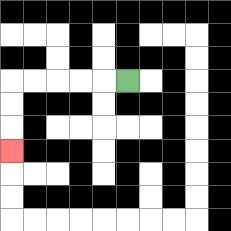{'start': '[5, 3]', 'end': '[0, 6]', 'path_directions': 'L,L,L,L,L,D,D,D', 'path_coordinates': '[[5, 3], [4, 3], [3, 3], [2, 3], [1, 3], [0, 3], [0, 4], [0, 5], [0, 6]]'}